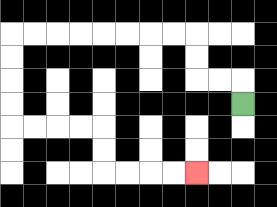{'start': '[10, 4]', 'end': '[8, 7]', 'path_directions': 'U,L,L,U,U,L,L,L,L,L,L,L,L,D,D,D,D,R,R,R,R,D,D,R,R,R,R', 'path_coordinates': '[[10, 4], [10, 3], [9, 3], [8, 3], [8, 2], [8, 1], [7, 1], [6, 1], [5, 1], [4, 1], [3, 1], [2, 1], [1, 1], [0, 1], [0, 2], [0, 3], [0, 4], [0, 5], [1, 5], [2, 5], [3, 5], [4, 5], [4, 6], [4, 7], [5, 7], [6, 7], [7, 7], [8, 7]]'}